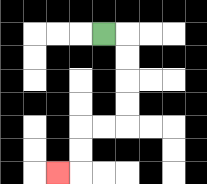{'start': '[4, 1]', 'end': '[2, 7]', 'path_directions': 'R,D,D,D,D,L,L,D,D,L', 'path_coordinates': '[[4, 1], [5, 1], [5, 2], [5, 3], [5, 4], [5, 5], [4, 5], [3, 5], [3, 6], [3, 7], [2, 7]]'}